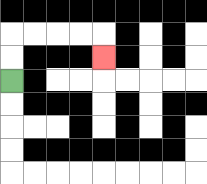{'start': '[0, 3]', 'end': '[4, 2]', 'path_directions': 'U,U,R,R,R,R,D', 'path_coordinates': '[[0, 3], [0, 2], [0, 1], [1, 1], [2, 1], [3, 1], [4, 1], [4, 2]]'}